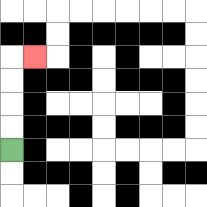{'start': '[0, 6]', 'end': '[1, 2]', 'path_directions': 'U,U,U,U,R', 'path_coordinates': '[[0, 6], [0, 5], [0, 4], [0, 3], [0, 2], [1, 2]]'}